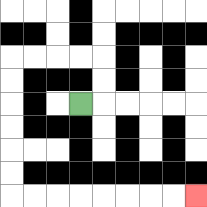{'start': '[3, 4]', 'end': '[8, 8]', 'path_directions': 'R,U,U,L,L,L,L,D,D,D,D,D,D,R,R,R,R,R,R,R,R', 'path_coordinates': '[[3, 4], [4, 4], [4, 3], [4, 2], [3, 2], [2, 2], [1, 2], [0, 2], [0, 3], [0, 4], [0, 5], [0, 6], [0, 7], [0, 8], [1, 8], [2, 8], [3, 8], [4, 8], [5, 8], [6, 8], [7, 8], [8, 8]]'}